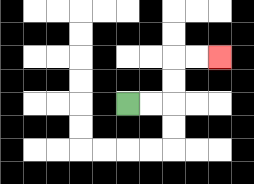{'start': '[5, 4]', 'end': '[9, 2]', 'path_directions': 'R,R,U,U,R,R', 'path_coordinates': '[[5, 4], [6, 4], [7, 4], [7, 3], [7, 2], [8, 2], [9, 2]]'}